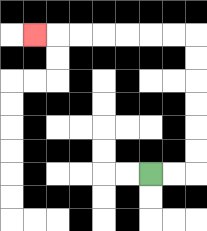{'start': '[6, 7]', 'end': '[1, 1]', 'path_directions': 'R,R,U,U,U,U,U,U,L,L,L,L,L,L,L', 'path_coordinates': '[[6, 7], [7, 7], [8, 7], [8, 6], [8, 5], [8, 4], [8, 3], [8, 2], [8, 1], [7, 1], [6, 1], [5, 1], [4, 1], [3, 1], [2, 1], [1, 1]]'}